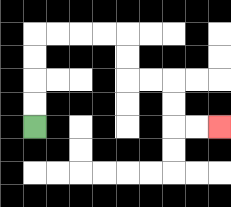{'start': '[1, 5]', 'end': '[9, 5]', 'path_directions': 'U,U,U,U,R,R,R,R,D,D,R,R,D,D,R,R', 'path_coordinates': '[[1, 5], [1, 4], [1, 3], [1, 2], [1, 1], [2, 1], [3, 1], [4, 1], [5, 1], [5, 2], [5, 3], [6, 3], [7, 3], [7, 4], [7, 5], [8, 5], [9, 5]]'}